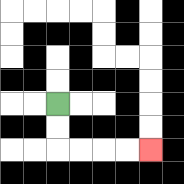{'start': '[2, 4]', 'end': '[6, 6]', 'path_directions': 'D,D,R,R,R,R', 'path_coordinates': '[[2, 4], [2, 5], [2, 6], [3, 6], [4, 6], [5, 6], [6, 6]]'}